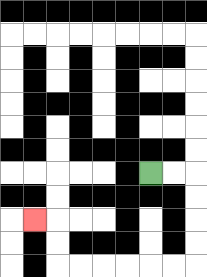{'start': '[6, 7]', 'end': '[1, 9]', 'path_directions': 'R,R,D,D,D,D,L,L,L,L,L,L,U,U,L', 'path_coordinates': '[[6, 7], [7, 7], [8, 7], [8, 8], [8, 9], [8, 10], [8, 11], [7, 11], [6, 11], [5, 11], [4, 11], [3, 11], [2, 11], [2, 10], [2, 9], [1, 9]]'}